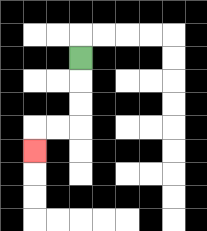{'start': '[3, 2]', 'end': '[1, 6]', 'path_directions': 'D,D,D,L,L,D', 'path_coordinates': '[[3, 2], [3, 3], [3, 4], [3, 5], [2, 5], [1, 5], [1, 6]]'}